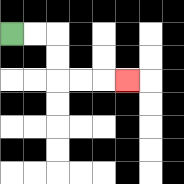{'start': '[0, 1]', 'end': '[5, 3]', 'path_directions': 'R,R,D,D,R,R,R', 'path_coordinates': '[[0, 1], [1, 1], [2, 1], [2, 2], [2, 3], [3, 3], [4, 3], [5, 3]]'}